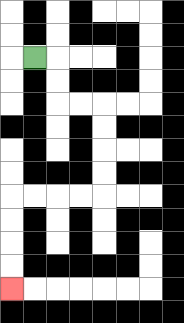{'start': '[1, 2]', 'end': '[0, 12]', 'path_directions': 'R,D,D,R,R,D,D,D,D,L,L,L,L,D,D,D,D', 'path_coordinates': '[[1, 2], [2, 2], [2, 3], [2, 4], [3, 4], [4, 4], [4, 5], [4, 6], [4, 7], [4, 8], [3, 8], [2, 8], [1, 8], [0, 8], [0, 9], [0, 10], [0, 11], [0, 12]]'}